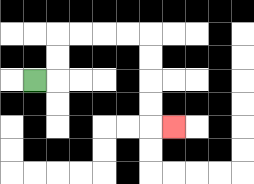{'start': '[1, 3]', 'end': '[7, 5]', 'path_directions': 'R,U,U,R,R,R,R,D,D,D,D,R', 'path_coordinates': '[[1, 3], [2, 3], [2, 2], [2, 1], [3, 1], [4, 1], [5, 1], [6, 1], [6, 2], [6, 3], [6, 4], [6, 5], [7, 5]]'}